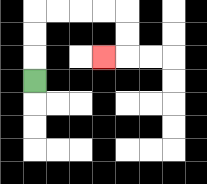{'start': '[1, 3]', 'end': '[4, 2]', 'path_directions': 'U,U,U,R,R,R,R,D,D,L', 'path_coordinates': '[[1, 3], [1, 2], [1, 1], [1, 0], [2, 0], [3, 0], [4, 0], [5, 0], [5, 1], [5, 2], [4, 2]]'}